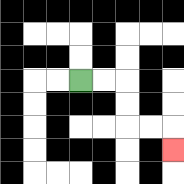{'start': '[3, 3]', 'end': '[7, 6]', 'path_directions': 'R,R,D,D,R,R,D', 'path_coordinates': '[[3, 3], [4, 3], [5, 3], [5, 4], [5, 5], [6, 5], [7, 5], [7, 6]]'}